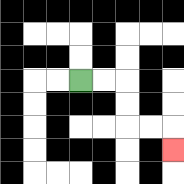{'start': '[3, 3]', 'end': '[7, 6]', 'path_directions': 'R,R,D,D,R,R,D', 'path_coordinates': '[[3, 3], [4, 3], [5, 3], [5, 4], [5, 5], [6, 5], [7, 5], [7, 6]]'}